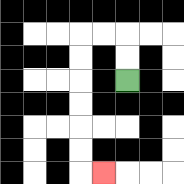{'start': '[5, 3]', 'end': '[4, 7]', 'path_directions': 'U,U,L,L,D,D,D,D,D,D,R', 'path_coordinates': '[[5, 3], [5, 2], [5, 1], [4, 1], [3, 1], [3, 2], [3, 3], [3, 4], [3, 5], [3, 6], [3, 7], [4, 7]]'}